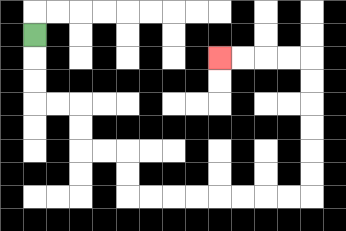{'start': '[1, 1]', 'end': '[9, 2]', 'path_directions': 'D,D,D,R,R,D,D,R,R,D,D,R,R,R,R,R,R,R,R,U,U,U,U,U,U,L,L,L,L', 'path_coordinates': '[[1, 1], [1, 2], [1, 3], [1, 4], [2, 4], [3, 4], [3, 5], [3, 6], [4, 6], [5, 6], [5, 7], [5, 8], [6, 8], [7, 8], [8, 8], [9, 8], [10, 8], [11, 8], [12, 8], [13, 8], [13, 7], [13, 6], [13, 5], [13, 4], [13, 3], [13, 2], [12, 2], [11, 2], [10, 2], [9, 2]]'}